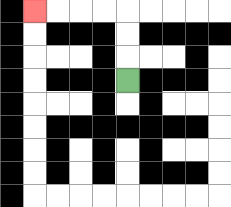{'start': '[5, 3]', 'end': '[1, 0]', 'path_directions': 'U,U,U,L,L,L,L', 'path_coordinates': '[[5, 3], [5, 2], [5, 1], [5, 0], [4, 0], [3, 0], [2, 0], [1, 0]]'}